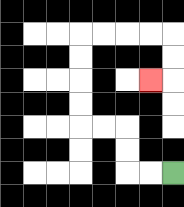{'start': '[7, 7]', 'end': '[6, 3]', 'path_directions': 'L,L,U,U,L,L,U,U,U,U,R,R,R,R,D,D,L', 'path_coordinates': '[[7, 7], [6, 7], [5, 7], [5, 6], [5, 5], [4, 5], [3, 5], [3, 4], [3, 3], [3, 2], [3, 1], [4, 1], [5, 1], [6, 1], [7, 1], [7, 2], [7, 3], [6, 3]]'}